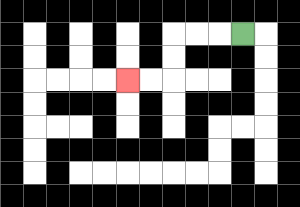{'start': '[10, 1]', 'end': '[5, 3]', 'path_directions': 'L,L,L,D,D,L,L', 'path_coordinates': '[[10, 1], [9, 1], [8, 1], [7, 1], [7, 2], [7, 3], [6, 3], [5, 3]]'}